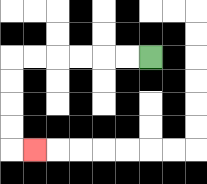{'start': '[6, 2]', 'end': '[1, 6]', 'path_directions': 'L,L,L,L,L,L,D,D,D,D,R', 'path_coordinates': '[[6, 2], [5, 2], [4, 2], [3, 2], [2, 2], [1, 2], [0, 2], [0, 3], [0, 4], [0, 5], [0, 6], [1, 6]]'}